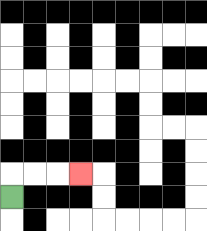{'start': '[0, 8]', 'end': '[3, 7]', 'path_directions': 'U,R,R,R', 'path_coordinates': '[[0, 8], [0, 7], [1, 7], [2, 7], [3, 7]]'}